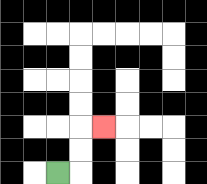{'start': '[2, 7]', 'end': '[4, 5]', 'path_directions': 'R,U,U,R', 'path_coordinates': '[[2, 7], [3, 7], [3, 6], [3, 5], [4, 5]]'}